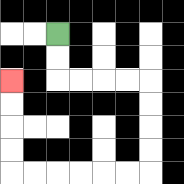{'start': '[2, 1]', 'end': '[0, 3]', 'path_directions': 'D,D,R,R,R,R,D,D,D,D,L,L,L,L,L,L,U,U,U,U', 'path_coordinates': '[[2, 1], [2, 2], [2, 3], [3, 3], [4, 3], [5, 3], [6, 3], [6, 4], [6, 5], [6, 6], [6, 7], [5, 7], [4, 7], [3, 7], [2, 7], [1, 7], [0, 7], [0, 6], [0, 5], [0, 4], [0, 3]]'}